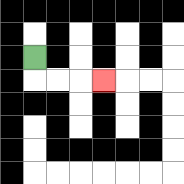{'start': '[1, 2]', 'end': '[4, 3]', 'path_directions': 'D,R,R,R', 'path_coordinates': '[[1, 2], [1, 3], [2, 3], [3, 3], [4, 3]]'}